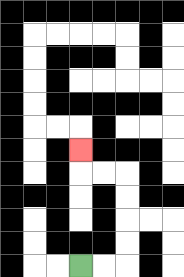{'start': '[3, 11]', 'end': '[3, 6]', 'path_directions': 'R,R,U,U,U,U,L,L,U', 'path_coordinates': '[[3, 11], [4, 11], [5, 11], [5, 10], [5, 9], [5, 8], [5, 7], [4, 7], [3, 7], [3, 6]]'}